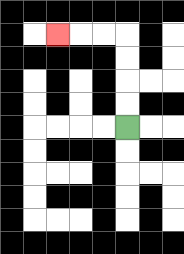{'start': '[5, 5]', 'end': '[2, 1]', 'path_directions': 'U,U,U,U,L,L,L', 'path_coordinates': '[[5, 5], [5, 4], [5, 3], [5, 2], [5, 1], [4, 1], [3, 1], [2, 1]]'}